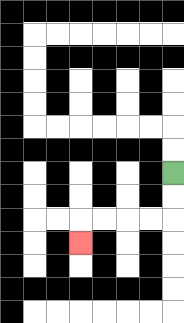{'start': '[7, 7]', 'end': '[3, 10]', 'path_directions': 'D,D,L,L,L,L,D', 'path_coordinates': '[[7, 7], [7, 8], [7, 9], [6, 9], [5, 9], [4, 9], [3, 9], [3, 10]]'}